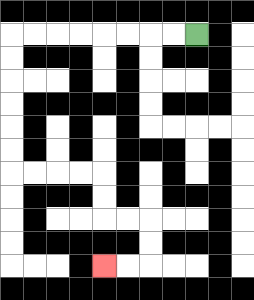{'start': '[8, 1]', 'end': '[4, 11]', 'path_directions': 'L,L,L,L,L,L,L,L,D,D,D,D,D,D,R,R,R,R,D,D,R,R,D,D,L,L', 'path_coordinates': '[[8, 1], [7, 1], [6, 1], [5, 1], [4, 1], [3, 1], [2, 1], [1, 1], [0, 1], [0, 2], [0, 3], [0, 4], [0, 5], [0, 6], [0, 7], [1, 7], [2, 7], [3, 7], [4, 7], [4, 8], [4, 9], [5, 9], [6, 9], [6, 10], [6, 11], [5, 11], [4, 11]]'}